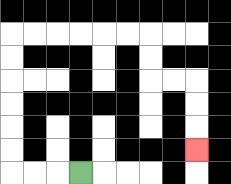{'start': '[3, 7]', 'end': '[8, 6]', 'path_directions': 'L,L,L,U,U,U,U,U,U,R,R,R,R,R,R,D,D,R,R,D,D,D', 'path_coordinates': '[[3, 7], [2, 7], [1, 7], [0, 7], [0, 6], [0, 5], [0, 4], [0, 3], [0, 2], [0, 1], [1, 1], [2, 1], [3, 1], [4, 1], [5, 1], [6, 1], [6, 2], [6, 3], [7, 3], [8, 3], [8, 4], [8, 5], [8, 6]]'}